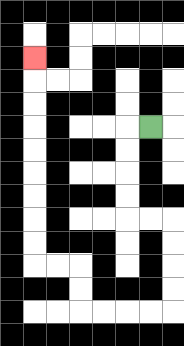{'start': '[6, 5]', 'end': '[1, 2]', 'path_directions': 'L,D,D,D,D,R,R,D,D,D,D,L,L,L,L,U,U,L,L,U,U,U,U,U,U,U,U,U', 'path_coordinates': '[[6, 5], [5, 5], [5, 6], [5, 7], [5, 8], [5, 9], [6, 9], [7, 9], [7, 10], [7, 11], [7, 12], [7, 13], [6, 13], [5, 13], [4, 13], [3, 13], [3, 12], [3, 11], [2, 11], [1, 11], [1, 10], [1, 9], [1, 8], [1, 7], [1, 6], [1, 5], [1, 4], [1, 3], [1, 2]]'}